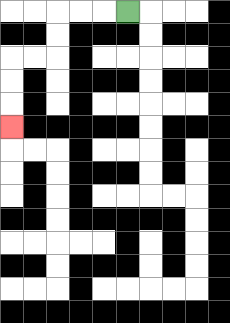{'start': '[5, 0]', 'end': '[0, 5]', 'path_directions': 'L,L,L,D,D,L,L,D,D,D', 'path_coordinates': '[[5, 0], [4, 0], [3, 0], [2, 0], [2, 1], [2, 2], [1, 2], [0, 2], [0, 3], [0, 4], [0, 5]]'}